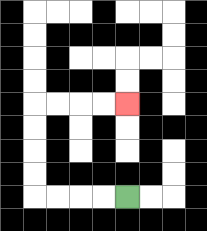{'start': '[5, 8]', 'end': '[5, 4]', 'path_directions': 'L,L,L,L,U,U,U,U,R,R,R,R', 'path_coordinates': '[[5, 8], [4, 8], [3, 8], [2, 8], [1, 8], [1, 7], [1, 6], [1, 5], [1, 4], [2, 4], [3, 4], [4, 4], [5, 4]]'}